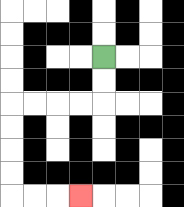{'start': '[4, 2]', 'end': '[3, 8]', 'path_directions': 'D,D,L,L,L,L,D,D,D,D,R,R,R', 'path_coordinates': '[[4, 2], [4, 3], [4, 4], [3, 4], [2, 4], [1, 4], [0, 4], [0, 5], [0, 6], [0, 7], [0, 8], [1, 8], [2, 8], [3, 8]]'}